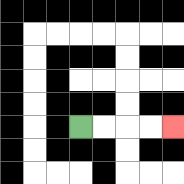{'start': '[3, 5]', 'end': '[7, 5]', 'path_directions': 'R,R,R,R', 'path_coordinates': '[[3, 5], [4, 5], [5, 5], [6, 5], [7, 5]]'}